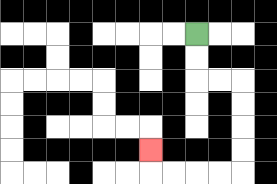{'start': '[8, 1]', 'end': '[6, 6]', 'path_directions': 'D,D,R,R,D,D,D,D,L,L,L,L,U', 'path_coordinates': '[[8, 1], [8, 2], [8, 3], [9, 3], [10, 3], [10, 4], [10, 5], [10, 6], [10, 7], [9, 7], [8, 7], [7, 7], [6, 7], [6, 6]]'}